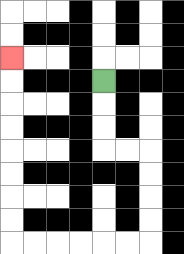{'start': '[4, 3]', 'end': '[0, 2]', 'path_directions': 'D,D,D,R,R,D,D,D,D,L,L,L,L,L,L,U,U,U,U,U,U,U,U', 'path_coordinates': '[[4, 3], [4, 4], [4, 5], [4, 6], [5, 6], [6, 6], [6, 7], [6, 8], [6, 9], [6, 10], [5, 10], [4, 10], [3, 10], [2, 10], [1, 10], [0, 10], [0, 9], [0, 8], [0, 7], [0, 6], [0, 5], [0, 4], [0, 3], [0, 2]]'}